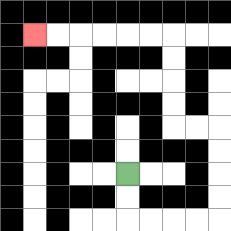{'start': '[5, 7]', 'end': '[1, 1]', 'path_directions': 'D,D,R,R,R,R,U,U,U,U,L,L,U,U,U,U,L,L,L,L,L,L', 'path_coordinates': '[[5, 7], [5, 8], [5, 9], [6, 9], [7, 9], [8, 9], [9, 9], [9, 8], [9, 7], [9, 6], [9, 5], [8, 5], [7, 5], [7, 4], [7, 3], [7, 2], [7, 1], [6, 1], [5, 1], [4, 1], [3, 1], [2, 1], [1, 1]]'}